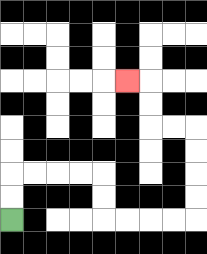{'start': '[0, 9]', 'end': '[5, 3]', 'path_directions': 'U,U,R,R,R,R,D,D,R,R,R,R,U,U,U,U,L,L,U,U,L', 'path_coordinates': '[[0, 9], [0, 8], [0, 7], [1, 7], [2, 7], [3, 7], [4, 7], [4, 8], [4, 9], [5, 9], [6, 9], [7, 9], [8, 9], [8, 8], [8, 7], [8, 6], [8, 5], [7, 5], [6, 5], [6, 4], [6, 3], [5, 3]]'}